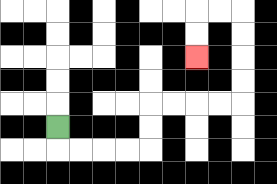{'start': '[2, 5]', 'end': '[8, 2]', 'path_directions': 'D,R,R,R,R,U,U,R,R,R,R,U,U,U,U,L,L,D,D', 'path_coordinates': '[[2, 5], [2, 6], [3, 6], [4, 6], [5, 6], [6, 6], [6, 5], [6, 4], [7, 4], [8, 4], [9, 4], [10, 4], [10, 3], [10, 2], [10, 1], [10, 0], [9, 0], [8, 0], [8, 1], [8, 2]]'}